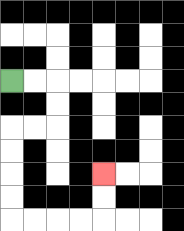{'start': '[0, 3]', 'end': '[4, 7]', 'path_directions': 'R,R,D,D,L,L,D,D,D,D,R,R,R,R,U,U', 'path_coordinates': '[[0, 3], [1, 3], [2, 3], [2, 4], [2, 5], [1, 5], [0, 5], [0, 6], [0, 7], [0, 8], [0, 9], [1, 9], [2, 9], [3, 9], [4, 9], [4, 8], [4, 7]]'}